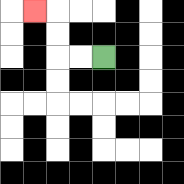{'start': '[4, 2]', 'end': '[1, 0]', 'path_directions': 'L,L,U,U,L', 'path_coordinates': '[[4, 2], [3, 2], [2, 2], [2, 1], [2, 0], [1, 0]]'}